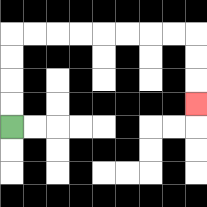{'start': '[0, 5]', 'end': '[8, 4]', 'path_directions': 'U,U,U,U,R,R,R,R,R,R,R,R,D,D,D', 'path_coordinates': '[[0, 5], [0, 4], [0, 3], [0, 2], [0, 1], [1, 1], [2, 1], [3, 1], [4, 1], [5, 1], [6, 1], [7, 1], [8, 1], [8, 2], [8, 3], [8, 4]]'}